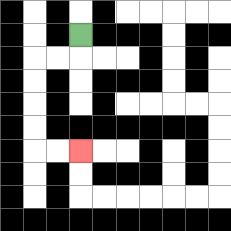{'start': '[3, 1]', 'end': '[3, 6]', 'path_directions': 'D,L,L,D,D,D,D,R,R', 'path_coordinates': '[[3, 1], [3, 2], [2, 2], [1, 2], [1, 3], [1, 4], [1, 5], [1, 6], [2, 6], [3, 6]]'}